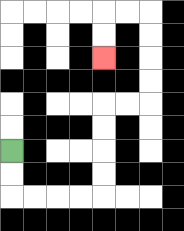{'start': '[0, 6]', 'end': '[4, 2]', 'path_directions': 'D,D,R,R,R,R,U,U,U,U,R,R,U,U,U,U,L,L,D,D', 'path_coordinates': '[[0, 6], [0, 7], [0, 8], [1, 8], [2, 8], [3, 8], [4, 8], [4, 7], [4, 6], [4, 5], [4, 4], [5, 4], [6, 4], [6, 3], [6, 2], [6, 1], [6, 0], [5, 0], [4, 0], [4, 1], [4, 2]]'}